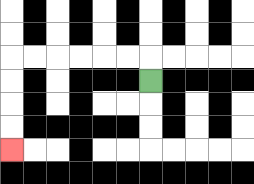{'start': '[6, 3]', 'end': '[0, 6]', 'path_directions': 'U,L,L,L,L,L,L,D,D,D,D', 'path_coordinates': '[[6, 3], [6, 2], [5, 2], [4, 2], [3, 2], [2, 2], [1, 2], [0, 2], [0, 3], [0, 4], [0, 5], [0, 6]]'}